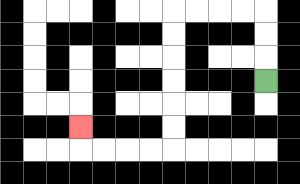{'start': '[11, 3]', 'end': '[3, 5]', 'path_directions': 'U,U,U,L,L,L,L,D,D,D,D,D,D,L,L,L,L,U', 'path_coordinates': '[[11, 3], [11, 2], [11, 1], [11, 0], [10, 0], [9, 0], [8, 0], [7, 0], [7, 1], [7, 2], [7, 3], [7, 4], [7, 5], [7, 6], [6, 6], [5, 6], [4, 6], [3, 6], [3, 5]]'}